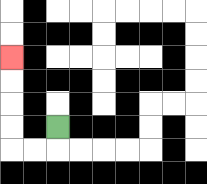{'start': '[2, 5]', 'end': '[0, 2]', 'path_directions': 'D,L,L,U,U,U,U', 'path_coordinates': '[[2, 5], [2, 6], [1, 6], [0, 6], [0, 5], [0, 4], [0, 3], [0, 2]]'}